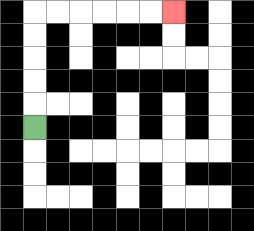{'start': '[1, 5]', 'end': '[7, 0]', 'path_directions': 'U,U,U,U,U,R,R,R,R,R,R', 'path_coordinates': '[[1, 5], [1, 4], [1, 3], [1, 2], [1, 1], [1, 0], [2, 0], [3, 0], [4, 0], [5, 0], [6, 0], [7, 0]]'}